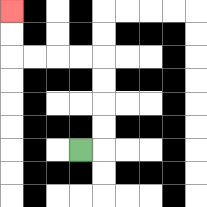{'start': '[3, 6]', 'end': '[0, 0]', 'path_directions': 'R,U,U,U,U,L,L,L,L,U,U', 'path_coordinates': '[[3, 6], [4, 6], [4, 5], [4, 4], [4, 3], [4, 2], [3, 2], [2, 2], [1, 2], [0, 2], [0, 1], [0, 0]]'}